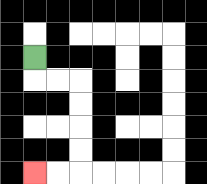{'start': '[1, 2]', 'end': '[1, 7]', 'path_directions': 'D,R,R,D,D,D,D,L,L', 'path_coordinates': '[[1, 2], [1, 3], [2, 3], [3, 3], [3, 4], [3, 5], [3, 6], [3, 7], [2, 7], [1, 7]]'}